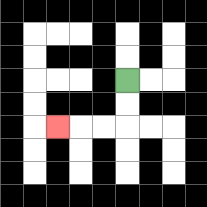{'start': '[5, 3]', 'end': '[2, 5]', 'path_directions': 'D,D,L,L,L', 'path_coordinates': '[[5, 3], [5, 4], [5, 5], [4, 5], [3, 5], [2, 5]]'}